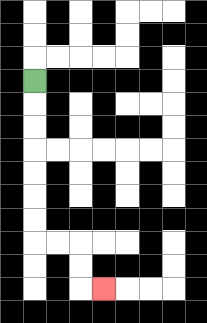{'start': '[1, 3]', 'end': '[4, 12]', 'path_directions': 'D,D,D,D,D,D,D,R,R,D,D,R', 'path_coordinates': '[[1, 3], [1, 4], [1, 5], [1, 6], [1, 7], [1, 8], [1, 9], [1, 10], [2, 10], [3, 10], [3, 11], [3, 12], [4, 12]]'}